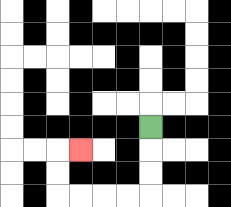{'start': '[6, 5]', 'end': '[3, 6]', 'path_directions': 'D,D,D,L,L,L,L,U,U,R', 'path_coordinates': '[[6, 5], [6, 6], [6, 7], [6, 8], [5, 8], [4, 8], [3, 8], [2, 8], [2, 7], [2, 6], [3, 6]]'}